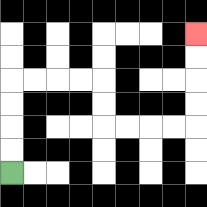{'start': '[0, 7]', 'end': '[8, 1]', 'path_directions': 'U,U,U,U,R,R,R,R,D,D,R,R,R,R,U,U,U,U', 'path_coordinates': '[[0, 7], [0, 6], [0, 5], [0, 4], [0, 3], [1, 3], [2, 3], [3, 3], [4, 3], [4, 4], [4, 5], [5, 5], [6, 5], [7, 5], [8, 5], [8, 4], [8, 3], [8, 2], [8, 1]]'}